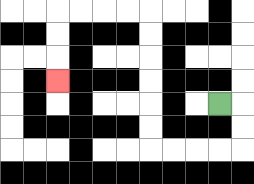{'start': '[9, 4]', 'end': '[2, 3]', 'path_directions': 'R,D,D,L,L,L,L,U,U,U,U,U,U,L,L,L,L,D,D,D', 'path_coordinates': '[[9, 4], [10, 4], [10, 5], [10, 6], [9, 6], [8, 6], [7, 6], [6, 6], [6, 5], [6, 4], [6, 3], [6, 2], [6, 1], [6, 0], [5, 0], [4, 0], [3, 0], [2, 0], [2, 1], [2, 2], [2, 3]]'}